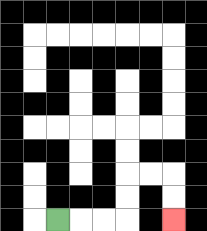{'start': '[2, 9]', 'end': '[7, 9]', 'path_directions': 'R,R,R,U,U,R,R,D,D', 'path_coordinates': '[[2, 9], [3, 9], [4, 9], [5, 9], [5, 8], [5, 7], [6, 7], [7, 7], [7, 8], [7, 9]]'}